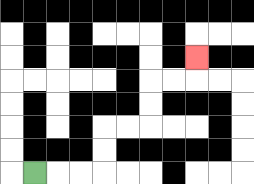{'start': '[1, 7]', 'end': '[8, 2]', 'path_directions': 'R,R,R,U,U,R,R,U,U,R,R,U', 'path_coordinates': '[[1, 7], [2, 7], [3, 7], [4, 7], [4, 6], [4, 5], [5, 5], [6, 5], [6, 4], [6, 3], [7, 3], [8, 3], [8, 2]]'}